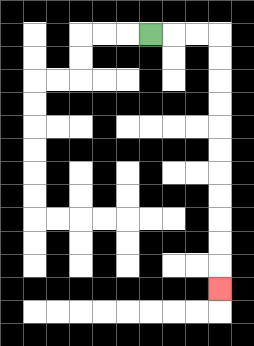{'start': '[6, 1]', 'end': '[9, 12]', 'path_directions': 'R,R,R,D,D,D,D,D,D,D,D,D,D,D', 'path_coordinates': '[[6, 1], [7, 1], [8, 1], [9, 1], [9, 2], [9, 3], [9, 4], [9, 5], [9, 6], [9, 7], [9, 8], [9, 9], [9, 10], [9, 11], [9, 12]]'}